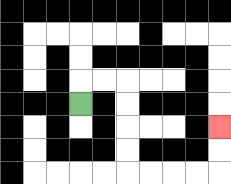{'start': '[3, 4]', 'end': '[9, 5]', 'path_directions': 'U,R,R,D,D,D,D,R,R,R,R,U,U', 'path_coordinates': '[[3, 4], [3, 3], [4, 3], [5, 3], [5, 4], [5, 5], [5, 6], [5, 7], [6, 7], [7, 7], [8, 7], [9, 7], [9, 6], [9, 5]]'}